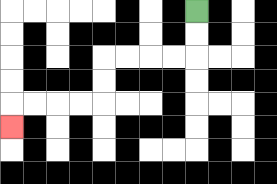{'start': '[8, 0]', 'end': '[0, 5]', 'path_directions': 'D,D,L,L,L,L,D,D,L,L,L,L,D', 'path_coordinates': '[[8, 0], [8, 1], [8, 2], [7, 2], [6, 2], [5, 2], [4, 2], [4, 3], [4, 4], [3, 4], [2, 4], [1, 4], [0, 4], [0, 5]]'}